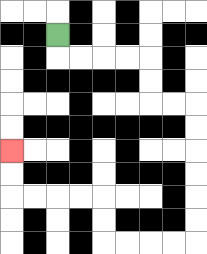{'start': '[2, 1]', 'end': '[0, 6]', 'path_directions': 'D,R,R,R,R,D,D,R,R,D,D,D,D,D,D,L,L,L,L,U,U,L,L,L,L,U,U', 'path_coordinates': '[[2, 1], [2, 2], [3, 2], [4, 2], [5, 2], [6, 2], [6, 3], [6, 4], [7, 4], [8, 4], [8, 5], [8, 6], [8, 7], [8, 8], [8, 9], [8, 10], [7, 10], [6, 10], [5, 10], [4, 10], [4, 9], [4, 8], [3, 8], [2, 8], [1, 8], [0, 8], [0, 7], [0, 6]]'}